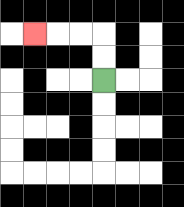{'start': '[4, 3]', 'end': '[1, 1]', 'path_directions': 'U,U,L,L,L', 'path_coordinates': '[[4, 3], [4, 2], [4, 1], [3, 1], [2, 1], [1, 1]]'}